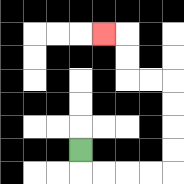{'start': '[3, 6]', 'end': '[4, 1]', 'path_directions': 'D,R,R,R,R,U,U,U,U,L,L,U,U,L', 'path_coordinates': '[[3, 6], [3, 7], [4, 7], [5, 7], [6, 7], [7, 7], [7, 6], [7, 5], [7, 4], [7, 3], [6, 3], [5, 3], [5, 2], [5, 1], [4, 1]]'}